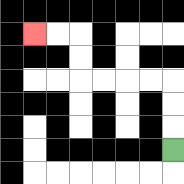{'start': '[7, 6]', 'end': '[1, 1]', 'path_directions': 'U,U,U,L,L,L,L,U,U,L,L', 'path_coordinates': '[[7, 6], [7, 5], [7, 4], [7, 3], [6, 3], [5, 3], [4, 3], [3, 3], [3, 2], [3, 1], [2, 1], [1, 1]]'}